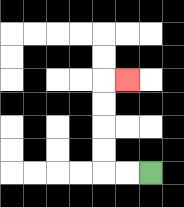{'start': '[6, 7]', 'end': '[5, 3]', 'path_directions': 'L,L,U,U,U,U,R', 'path_coordinates': '[[6, 7], [5, 7], [4, 7], [4, 6], [4, 5], [4, 4], [4, 3], [5, 3]]'}